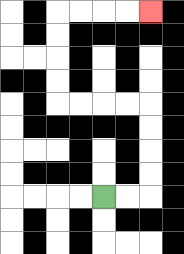{'start': '[4, 8]', 'end': '[6, 0]', 'path_directions': 'R,R,U,U,U,U,L,L,L,L,U,U,U,U,R,R,R,R', 'path_coordinates': '[[4, 8], [5, 8], [6, 8], [6, 7], [6, 6], [6, 5], [6, 4], [5, 4], [4, 4], [3, 4], [2, 4], [2, 3], [2, 2], [2, 1], [2, 0], [3, 0], [4, 0], [5, 0], [6, 0]]'}